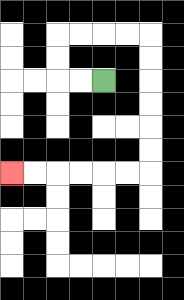{'start': '[4, 3]', 'end': '[0, 7]', 'path_directions': 'L,L,U,U,R,R,R,R,D,D,D,D,D,D,L,L,L,L,L,L', 'path_coordinates': '[[4, 3], [3, 3], [2, 3], [2, 2], [2, 1], [3, 1], [4, 1], [5, 1], [6, 1], [6, 2], [6, 3], [6, 4], [6, 5], [6, 6], [6, 7], [5, 7], [4, 7], [3, 7], [2, 7], [1, 7], [0, 7]]'}